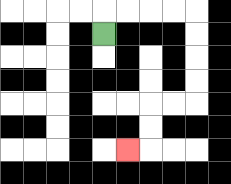{'start': '[4, 1]', 'end': '[5, 6]', 'path_directions': 'U,R,R,R,R,D,D,D,D,L,L,D,D,L', 'path_coordinates': '[[4, 1], [4, 0], [5, 0], [6, 0], [7, 0], [8, 0], [8, 1], [8, 2], [8, 3], [8, 4], [7, 4], [6, 4], [6, 5], [6, 6], [5, 6]]'}